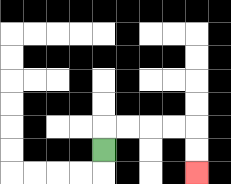{'start': '[4, 6]', 'end': '[8, 7]', 'path_directions': 'U,R,R,R,R,D,D', 'path_coordinates': '[[4, 6], [4, 5], [5, 5], [6, 5], [7, 5], [8, 5], [8, 6], [8, 7]]'}